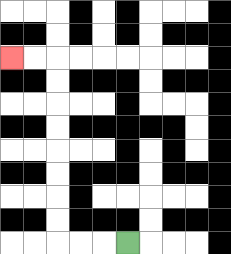{'start': '[5, 10]', 'end': '[0, 2]', 'path_directions': 'L,L,L,U,U,U,U,U,U,U,U,L,L', 'path_coordinates': '[[5, 10], [4, 10], [3, 10], [2, 10], [2, 9], [2, 8], [2, 7], [2, 6], [2, 5], [2, 4], [2, 3], [2, 2], [1, 2], [0, 2]]'}